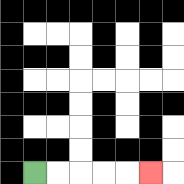{'start': '[1, 7]', 'end': '[6, 7]', 'path_directions': 'R,R,R,R,R', 'path_coordinates': '[[1, 7], [2, 7], [3, 7], [4, 7], [5, 7], [6, 7]]'}